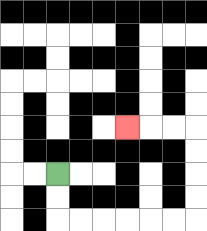{'start': '[2, 7]', 'end': '[5, 5]', 'path_directions': 'D,D,R,R,R,R,R,R,U,U,U,U,L,L,L', 'path_coordinates': '[[2, 7], [2, 8], [2, 9], [3, 9], [4, 9], [5, 9], [6, 9], [7, 9], [8, 9], [8, 8], [8, 7], [8, 6], [8, 5], [7, 5], [6, 5], [5, 5]]'}